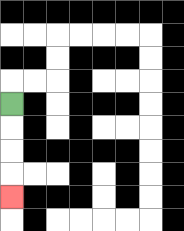{'start': '[0, 4]', 'end': '[0, 8]', 'path_directions': 'D,D,D,D', 'path_coordinates': '[[0, 4], [0, 5], [0, 6], [0, 7], [0, 8]]'}